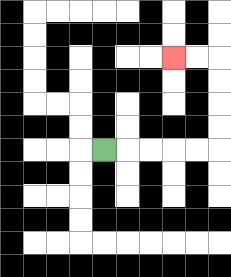{'start': '[4, 6]', 'end': '[7, 2]', 'path_directions': 'R,R,R,R,R,U,U,U,U,L,L', 'path_coordinates': '[[4, 6], [5, 6], [6, 6], [7, 6], [8, 6], [9, 6], [9, 5], [9, 4], [9, 3], [9, 2], [8, 2], [7, 2]]'}